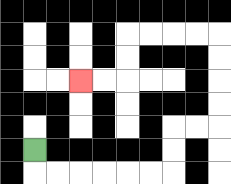{'start': '[1, 6]', 'end': '[3, 3]', 'path_directions': 'D,R,R,R,R,R,R,U,U,R,R,U,U,U,U,L,L,L,L,D,D,L,L', 'path_coordinates': '[[1, 6], [1, 7], [2, 7], [3, 7], [4, 7], [5, 7], [6, 7], [7, 7], [7, 6], [7, 5], [8, 5], [9, 5], [9, 4], [9, 3], [9, 2], [9, 1], [8, 1], [7, 1], [6, 1], [5, 1], [5, 2], [5, 3], [4, 3], [3, 3]]'}